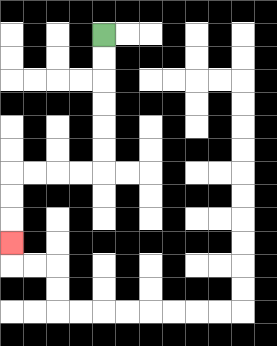{'start': '[4, 1]', 'end': '[0, 10]', 'path_directions': 'D,D,D,D,D,D,L,L,L,L,D,D,D', 'path_coordinates': '[[4, 1], [4, 2], [4, 3], [4, 4], [4, 5], [4, 6], [4, 7], [3, 7], [2, 7], [1, 7], [0, 7], [0, 8], [0, 9], [0, 10]]'}